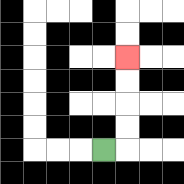{'start': '[4, 6]', 'end': '[5, 2]', 'path_directions': 'R,U,U,U,U', 'path_coordinates': '[[4, 6], [5, 6], [5, 5], [5, 4], [5, 3], [5, 2]]'}